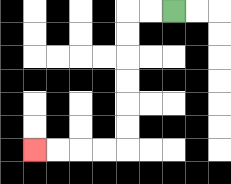{'start': '[7, 0]', 'end': '[1, 6]', 'path_directions': 'L,L,D,D,D,D,D,D,L,L,L,L', 'path_coordinates': '[[7, 0], [6, 0], [5, 0], [5, 1], [5, 2], [5, 3], [5, 4], [5, 5], [5, 6], [4, 6], [3, 6], [2, 6], [1, 6]]'}